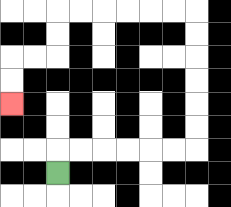{'start': '[2, 7]', 'end': '[0, 4]', 'path_directions': 'U,R,R,R,R,R,R,U,U,U,U,U,U,L,L,L,L,L,L,D,D,L,L,D,D', 'path_coordinates': '[[2, 7], [2, 6], [3, 6], [4, 6], [5, 6], [6, 6], [7, 6], [8, 6], [8, 5], [8, 4], [8, 3], [8, 2], [8, 1], [8, 0], [7, 0], [6, 0], [5, 0], [4, 0], [3, 0], [2, 0], [2, 1], [2, 2], [1, 2], [0, 2], [0, 3], [0, 4]]'}